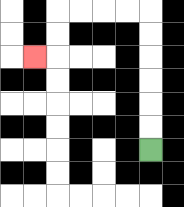{'start': '[6, 6]', 'end': '[1, 2]', 'path_directions': 'U,U,U,U,U,U,L,L,L,L,D,D,L', 'path_coordinates': '[[6, 6], [6, 5], [6, 4], [6, 3], [6, 2], [6, 1], [6, 0], [5, 0], [4, 0], [3, 0], [2, 0], [2, 1], [2, 2], [1, 2]]'}